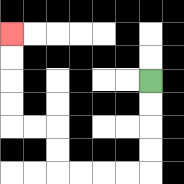{'start': '[6, 3]', 'end': '[0, 1]', 'path_directions': 'D,D,D,D,L,L,L,L,U,U,L,L,U,U,U,U', 'path_coordinates': '[[6, 3], [6, 4], [6, 5], [6, 6], [6, 7], [5, 7], [4, 7], [3, 7], [2, 7], [2, 6], [2, 5], [1, 5], [0, 5], [0, 4], [0, 3], [0, 2], [0, 1]]'}